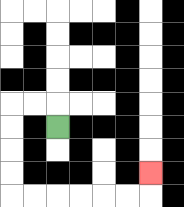{'start': '[2, 5]', 'end': '[6, 7]', 'path_directions': 'U,L,L,D,D,D,D,R,R,R,R,R,R,U', 'path_coordinates': '[[2, 5], [2, 4], [1, 4], [0, 4], [0, 5], [0, 6], [0, 7], [0, 8], [1, 8], [2, 8], [3, 8], [4, 8], [5, 8], [6, 8], [6, 7]]'}